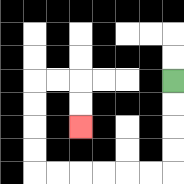{'start': '[7, 3]', 'end': '[3, 5]', 'path_directions': 'D,D,D,D,L,L,L,L,L,L,U,U,U,U,R,R,D,D', 'path_coordinates': '[[7, 3], [7, 4], [7, 5], [7, 6], [7, 7], [6, 7], [5, 7], [4, 7], [3, 7], [2, 7], [1, 7], [1, 6], [1, 5], [1, 4], [1, 3], [2, 3], [3, 3], [3, 4], [3, 5]]'}